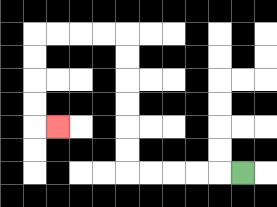{'start': '[10, 7]', 'end': '[2, 5]', 'path_directions': 'L,L,L,L,L,U,U,U,U,U,U,L,L,L,L,D,D,D,D,R', 'path_coordinates': '[[10, 7], [9, 7], [8, 7], [7, 7], [6, 7], [5, 7], [5, 6], [5, 5], [5, 4], [5, 3], [5, 2], [5, 1], [4, 1], [3, 1], [2, 1], [1, 1], [1, 2], [1, 3], [1, 4], [1, 5], [2, 5]]'}